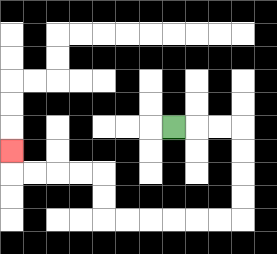{'start': '[7, 5]', 'end': '[0, 6]', 'path_directions': 'R,R,R,D,D,D,D,L,L,L,L,L,L,U,U,L,L,L,L,U', 'path_coordinates': '[[7, 5], [8, 5], [9, 5], [10, 5], [10, 6], [10, 7], [10, 8], [10, 9], [9, 9], [8, 9], [7, 9], [6, 9], [5, 9], [4, 9], [4, 8], [4, 7], [3, 7], [2, 7], [1, 7], [0, 7], [0, 6]]'}